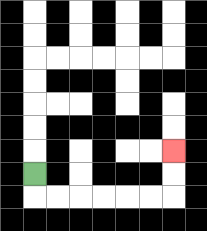{'start': '[1, 7]', 'end': '[7, 6]', 'path_directions': 'D,R,R,R,R,R,R,U,U', 'path_coordinates': '[[1, 7], [1, 8], [2, 8], [3, 8], [4, 8], [5, 8], [6, 8], [7, 8], [7, 7], [7, 6]]'}